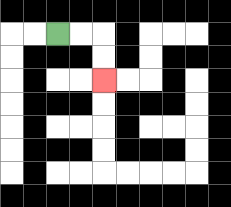{'start': '[2, 1]', 'end': '[4, 3]', 'path_directions': 'R,R,D,D', 'path_coordinates': '[[2, 1], [3, 1], [4, 1], [4, 2], [4, 3]]'}